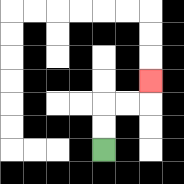{'start': '[4, 6]', 'end': '[6, 3]', 'path_directions': 'U,U,R,R,U', 'path_coordinates': '[[4, 6], [4, 5], [4, 4], [5, 4], [6, 4], [6, 3]]'}